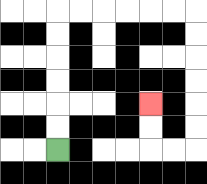{'start': '[2, 6]', 'end': '[6, 4]', 'path_directions': 'U,U,U,U,U,U,R,R,R,R,R,R,D,D,D,D,D,D,L,L,U,U', 'path_coordinates': '[[2, 6], [2, 5], [2, 4], [2, 3], [2, 2], [2, 1], [2, 0], [3, 0], [4, 0], [5, 0], [6, 0], [7, 0], [8, 0], [8, 1], [8, 2], [8, 3], [8, 4], [8, 5], [8, 6], [7, 6], [6, 6], [6, 5], [6, 4]]'}